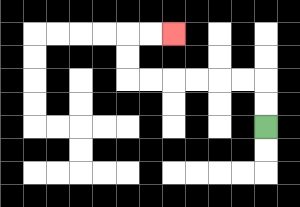{'start': '[11, 5]', 'end': '[7, 1]', 'path_directions': 'U,U,L,L,L,L,L,L,U,U,R,R', 'path_coordinates': '[[11, 5], [11, 4], [11, 3], [10, 3], [9, 3], [8, 3], [7, 3], [6, 3], [5, 3], [5, 2], [5, 1], [6, 1], [7, 1]]'}